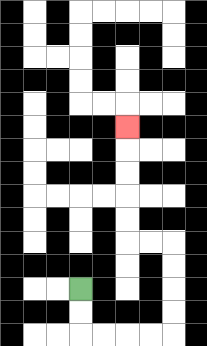{'start': '[3, 12]', 'end': '[5, 5]', 'path_directions': 'D,D,R,R,R,R,U,U,U,U,L,L,U,U,U,U,U', 'path_coordinates': '[[3, 12], [3, 13], [3, 14], [4, 14], [5, 14], [6, 14], [7, 14], [7, 13], [7, 12], [7, 11], [7, 10], [6, 10], [5, 10], [5, 9], [5, 8], [5, 7], [5, 6], [5, 5]]'}